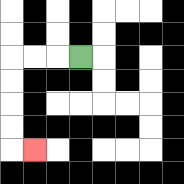{'start': '[3, 2]', 'end': '[1, 6]', 'path_directions': 'L,L,L,D,D,D,D,R', 'path_coordinates': '[[3, 2], [2, 2], [1, 2], [0, 2], [0, 3], [0, 4], [0, 5], [0, 6], [1, 6]]'}